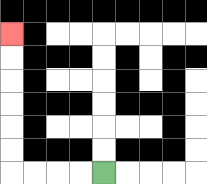{'start': '[4, 7]', 'end': '[0, 1]', 'path_directions': 'L,L,L,L,U,U,U,U,U,U', 'path_coordinates': '[[4, 7], [3, 7], [2, 7], [1, 7], [0, 7], [0, 6], [0, 5], [0, 4], [0, 3], [0, 2], [0, 1]]'}